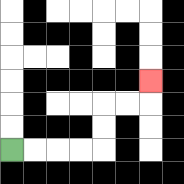{'start': '[0, 6]', 'end': '[6, 3]', 'path_directions': 'R,R,R,R,U,U,R,R,U', 'path_coordinates': '[[0, 6], [1, 6], [2, 6], [3, 6], [4, 6], [4, 5], [4, 4], [5, 4], [6, 4], [6, 3]]'}